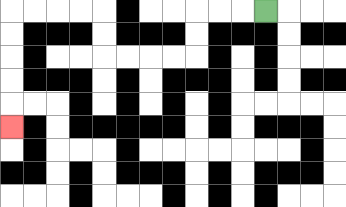{'start': '[11, 0]', 'end': '[0, 5]', 'path_directions': 'L,L,L,D,D,L,L,L,L,U,U,L,L,L,L,D,D,D,D,D', 'path_coordinates': '[[11, 0], [10, 0], [9, 0], [8, 0], [8, 1], [8, 2], [7, 2], [6, 2], [5, 2], [4, 2], [4, 1], [4, 0], [3, 0], [2, 0], [1, 0], [0, 0], [0, 1], [0, 2], [0, 3], [0, 4], [0, 5]]'}